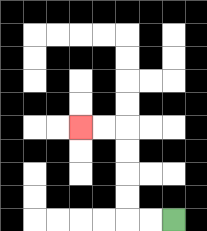{'start': '[7, 9]', 'end': '[3, 5]', 'path_directions': 'L,L,U,U,U,U,L,L', 'path_coordinates': '[[7, 9], [6, 9], [5, 9], [5, 8], [5, 7], [5, 6], [5, 5], [4, 5], [3, 5]]'}